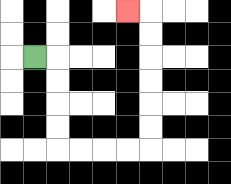{'start': '[1, 2]', 'end': '[5, 0]', 'path_directions': 'R,D,D,D,D,R,R,R,R,U,U,U,U,U,U,L', 'path_coordinates': '[[1, 2], [2, 2], [2, 3], [2, 4], [2, 5], [2, 6], [3, 6], [4, 6], [5, 6], [6, 6], [6, 5], [6, 4], [6, 3], [6, 2], [6, 1], [6, 0], [5, 0]]'}